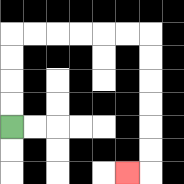{'start': '[0, 5]', 'end': '[5, 7]', 'path_directions': 'U,U,U,U,R,R,R,R,R,R,D,D,D,D,D,D,L', 'path_coordinates': '[[0, 5], [0, 4], [0, 3], [0, 2], [0, 1], [1, 1], [2, 1], [3, 1], [4, 1], [5, 1], [6, 1], [6, 2], [6, 3], [6, 4], [6, 5], [6, 6], [6, 7], [5, 7]]'}